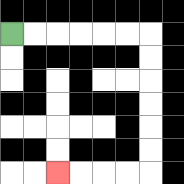{'start': '[0, 1]', 'end': '[2, 7]', 'path_directions': 'R,R,R,R,R,R,D,D,D,D,D,D,L,L,L,L', 'path_coordinates': '[[0, 1], [1, 1], [2, 1], [3, 1], [4, 1], [5, 1], [6, 1], [6, 2], [6, 3], [6, 4], [6, 5], [6, 6], [6, 7], [5, 7], [4, 7], [3, 7], [2, 7]]'}